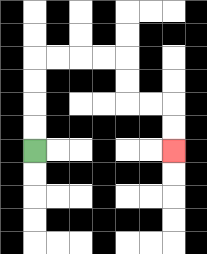{'start': '[1, 6]', 'end': '[7, 6]', 'path_directions': 'U,U,U,U,R,R,R,R,D,D,R,R,D,D', 'path_coordinates': '[[1, 6], [1, 5], [1, 4], [1, 3], [1, 2], [2, 2], [3, 2], [4, 2], [5, 2], [5, 3], [5, 4], [6, 4], [7, 4], [7, 5], [7, 6]]'}